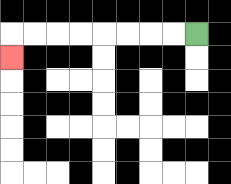{'start': '[8, 1]', 'end': '[0, 2]', 'path_directions': 'L,L,L,L,L,L,L,L,D', 'path_coordinates': '[[8, 1], [7, 1], [6, 1], [5, 1], [4, 1], [3, 1], [2, 1], [1, 1], [0, 1], [0, 2]]'}